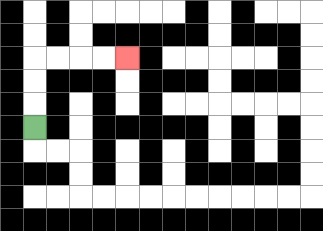{'start': '[1, 5]', 'end': '[5, 2]', 'path_directions': 'U,U,U,R,R,R,R', 'path_coordinates': '[[1, 5], [1, 4], [1, 3], [1, 2], [2, 2], [3, 2], [4, 2], [5, 2]]'}